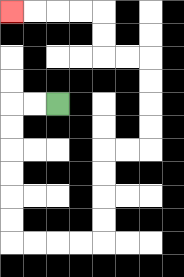{'start': '[2, 4]', 'end': '[0, 0]', 'path_directions': 'L,L,D,D,D,D,D,D,R,R,R,R,U,U,U,U,R,R,U,U,U,U,L,L,U,U,L,L,L,L', 'path_coordinates': '[[2, 4], [1, 4], [0, 4], [0, 5], [0, 6], [0, 7], [0, 8], [0, 9], [0, 10], [1, 10], [2, 10], [3, 10], [4, 10], [4, 9], [4, 8], [4, 7], [4, 6], [5, 6], [6, 6], [6, 5], [6, 4], [6, 3], [6, 2], [5, 2], [4, 2], [4, 1], [4, 0], [3, 0], [2, 0], [1, 0], [0, 0]]'}